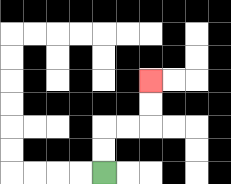{'start': '[4, 7]', 'end': '[6, 3]', 'path_directions': 'U,U,R,R,U,U', 'path_coordinates': '[[4, 7], [4, 6], [4, 5], [5, 5], [6, 5], [6, 4], [6, 3]]'}